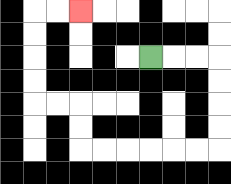{'start': '[6, 2]', 'end': '[3, 0]', 'path_directions': 'R,R,R,D,D,D,D,L,L,L,L,L,L,U,U,L,L,U,U,U,U,R,R', 'path_coordinates': '[[6, 2], [7, 2], [8, 2], [9, 2], [9, 3], [9, 4], [9, 5], [9, 6], [8, 6], [7, 6], [6, 6], [5, 6], [4, 6], [3, 6], [3, 5], [3, 4], [2, 4], [1, 4], [1, 3], [1, 2], [1, 1], [1, 0], [2, 0], [3, 0]]'}